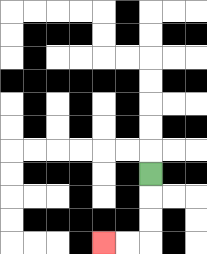{'start': '[6, 7]', 'end': '[4, 10]', 'path_directions': 'D,D,D,L,L', 'path_coordinates': '[[6, 7], [6, 8], [6, 9], [6, 10], [5, 10], [4, 10]]'}